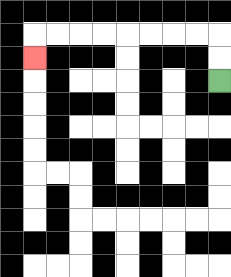{'start': '[9, 3]', 'end': '[1, 2]', 'path_directions': 'U,U,L,L,L,L,L,L,L,L,D', 'path_coordinates': '[[9, 3], [9, 2], [9, 1], [8, 1], [7, 1], [6, 1], [5, 1], [4, 1], [3, 1], [2, 1], [1, 1], [1, 2]]'}